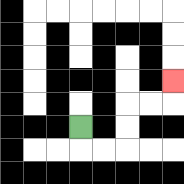{'start': '[3, 5]', 'end': '[7, 3]', 'path_directions': 'D,R,R,U,U,R,R,U', 'path_coordinates': '[[3, 5], [3, 6], [4, 6], [5, 6], [5, 5], [5, 4], [6, 4], [7, 4], [7, 3]]'}